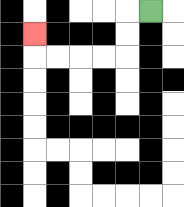{'start': '[6, 0]', 'end': '[1, 1]', 'path_directions': 'L,D,D,L,L,L,L,U', 'path_coordinates': '[[6, 0], [5, 0], [5, 1], [5, 2], [4, 2], [3, 2], [2, 2], [1, 2], [1, 1]]'}